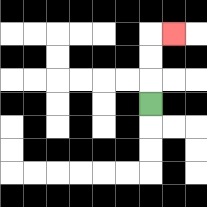{'start': '[6, 4]', 'end': '[7, 1]', 'path_directions': 'U,U,U,R', 'path_coordinates': '[[6, 4], [6, 3], [6, 2], [6, 1], [7, 1]]'}